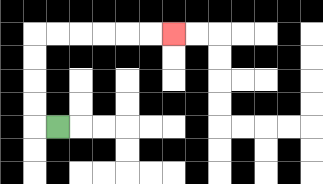{'start': '[2, 5]', 'end': '[7, 1]', 'path_directions': 'L,U,U,U,U,R,R,R,R,R,R', 'path_coordinates': '[[2, 5], [1, 5], [1, 4], [1, 3], [1, 2], [1, 1], [2, 1], [3, 1], [4, 1], [5, 1], [6, 1], [7, 1]]'}